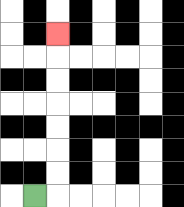{'start': '[1, 8]', 'end': '[2, 1]', 'path_directions': 'R,U,U,U,U,U,U,U', 'path_coordinates': '[[1, 8], [2, 8], [2, 7], [2, 6], [2, 5], [2, 4], [2, 3], [2, 2], [2, 1]]'}